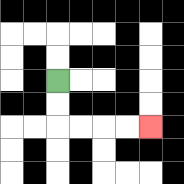{'start': '[2, 3]', 'end': '[6, 5]', 'path_directions': 'D,D,R,R,R,R', 'path_coordinates': '[[2, 3], [2, 4], [2, 5], [3, 5], [4, 5], [5, 5], [6, 5]]'}